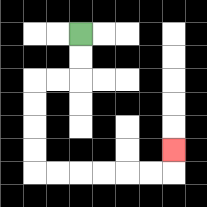{'start': '[3, 1]', 'end': '[7, 6]', 'path_directions': 'D,D,L,L,D,D,D,D,R,R,R,R,R,R,U', 'path_coordinates': '[[3, 1], [3, 2], [3, 3], [2, 3], [1, 3], [1, 4], [1, 5], [1, 6], [1, 7], [2, 7], [3, 7], [4, 7], [5, 7], [6, 7], [7, 7], [7, 6]]'}